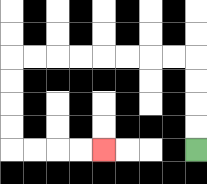{'start': '[8, 6]', 'end': '[4, 6]', 'path_directions': 'U,U,U,U,L,L,L,L,L,L,L,L,D,D,D,D,R,R,R,R', 'path_coordinates': '[[8, 6], [8, 5], [8, 4], [8, 3], [8, 2], [7, 2], [6, 2], [5, 2], [4, 2], [3, 2], [2, 2], [1, 2], [0, 2], [0, 3], [0, 4], [0, 5], [0, 6], [1, 6], [2, 6], [3, 6], [4, 6]]'}